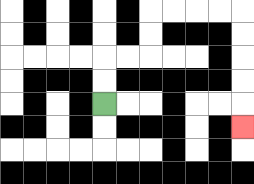{'start': '[4, 4]', 'end': '[10, 5]', 'path_directions': 'U,U,R,R,U,U,R,R,R,R,D,D,D,D,D', 'path_coordinates': '[[4, 4], [4, 3], [4, 2], [5, 2], [6, 2], [6, 1], [6, 0], [7, 0], [8, 0], [9, 0], [10, 0], [10, 1], [10, 2], [10, 3], [10, 4], [10, 5]]'}